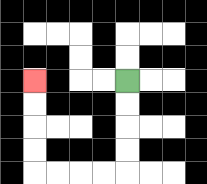{'start': '[5, 3]', 'end': '[1, 3]', 'path_directions': 'D,D,D,D,L,L,L,L,U,U,U,U', 'path_coordinates': '[[5, 3], [5, 4], [5, 5], [5, 6], [5, 7], [4, 7], [3, 7], [2, 7], [1, 7], [1, 6], [1, 5], [1, 4], [1, 3]]'}